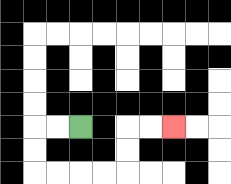{'start': '[3, 5]', 'end': '[7, 5]', 'path_directions': 'L,L,D,D,R,R,R,R,U,U,R,R', 'path_coordinates': '[[3, 5], [2, 5], [1, 5], [1, 6], [1, 7], [2, 7], [3, 7], [4, 7], [5, 7], [5, 6], [5, 5], [6, 5], [7, 5]]'}